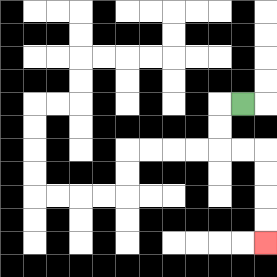{'start': '[10, 4]', 'end': '[11, 10]', 'path_directions': 'L,D,D,R,R,D,D,D,D', 'path_coordinates': '[[10, 4], [9, 4], [9, 5], [9, 6], [10, 6], [11, 6], [11, 7], [11, 8], [11, 9], [11, 10]]'}